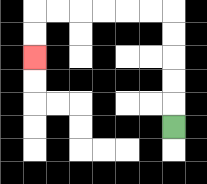{'start': '[7, 5]', 'end': '[1, 2]', 'path_directions': 'U,U,U,U,U,L,L,L,L,L,L,D,D', 'path_coordinates': '[[7, 5], [7, 4], [7, 3], [7, 2], [7, 1], [7, 0], [6, 0], [5, 0], [4, 0], [3, 0], [2, 0], [1, 0], [1, 1], [1, 2]]'}